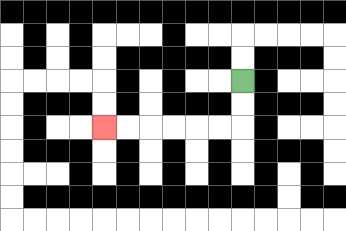{'start': '[10, 3]', 'end': '[4, 5]', 'path_directions': 'D,D,L,L,L,L,L,L', 'path_coordinates': '[[10, 3], [10, 4], [10, 5], [9, 5], [8, 5], [7, 5], [6, 5], [5, 5], [4, 5]]'}